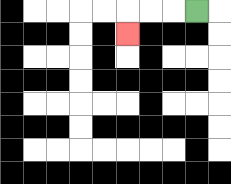{'start': '[8, 0]', 'end': '[5, 1]', 'path_directions': 'L,L,L,D', 'path_coordinates': '[[8, 0], [7, 0], [6, 0], [5, 0], [5, 1]]'}